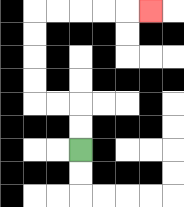{'start': '[3, 6]', 'end': '[6, 0]', 'path_directions': 'U,U,L,L,U,U,U,U,R,R,R,R,R', 'path_coordinates': '[[3, 6], [3, 5], [3, 4], [2, 4], [1, 4], [1, 3], [1, 2], [1, 1], [1, 0], [2, 0], [3, 0], [4, 0], [5, 0], [6, 0]]'}